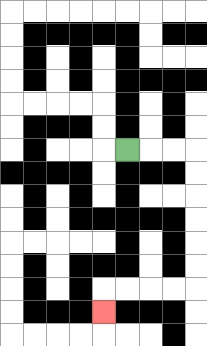{'start': '[5, 6]', 'end': '[4, 13]', 'path_directions': 'R,R,R,D,D,D,D,D,D,L,L,L,L,D', 'path_coordinates': '[[5, 6], [6, 6], [7, 6], [8, 6], [8, 7], [8, 8], [8, 9], [8, 10], [8, 11], [8, 12], [7, 12], [6, 12], [5, 12], [4, 12], [4, 13]]'}